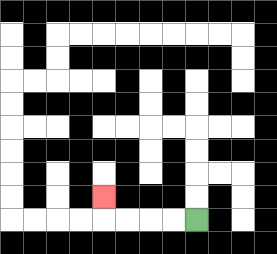{'start': '[8, 9]', 'end': '[4, 8]', 'path_directions': 'L,L,L,L,U', 'path_coordinates': '[[8, 9], [7, 9], [6, 9], [5, 9], [4, 9], [4, 8]]'}